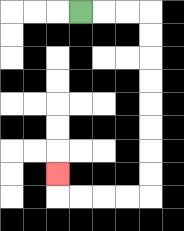{'start': '[3, 0]', 'end': '[2, 7]', 'path_directions': 'R,R,R,D,D,D,D,D,D,D,D,L,L,L,L,U', 'path_coordinates': '[[3, 0], [4, 0], [5, 0], [6, 0], [6, 1], [6, 2], [6, 3], [6, 4], [6, 5], [6, 6], [6, 7], [6, 8], [5, 8], [4, 8], [3, 8], [2, 8], [2, 7]]'}